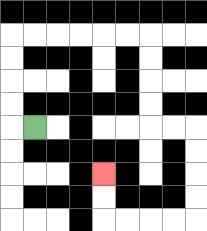{'start': '[1, 5]', 'end': '[4, 7]', 'path_directions': 'L,U,U,U,U,R,R,R,R,R,R,D,D,D,D,R,R,D,D,D,D,L,L,L,L,U,U', 'path_coordinates': '[[1, 5], [0, 5], [0, 4], [0, 3], [0, 2], [0, 1], [1, 1], [2, 1], [3, 1], [4, 1], [5, 1], [6, 1], [6, 2], [6, 3], [6, 4], [6, 5], [7, 5], [8, 5], [8, 6], [8, 7], [8, 8], [8, 9], [7, 9], [6, 9], [5, 9], [4, 9], [4, 8], [4, 7]]'}